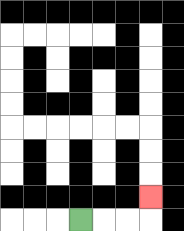{'start': '[3, 9]', 'end': '[6, 8]', 'path_directions': 'R,R,R,U', 'path_coordinates': '[[3, 9], [4, 9], [5, 9], [6, 9], [6, 8]]'}